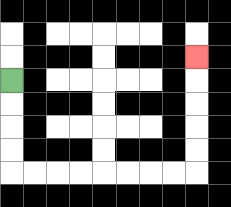{'start': '[0, 3]', 'end': '[8, 2]', 'path_directions': 'D,D,D,D,R,R,R,R,R,R,R,R,U,U,U,U,U', 'path_coordinates': '[[0, 3], [0, 4], [0, 5], [0, 6], [0, 7], [1, 7], [2, 7], [3, 7], [4, 7], [5, 7], [6, 7], [7, 7], [8, 7], [8, 6], [8, 5], [8, 4], [8, 3], [8, 2]]'}